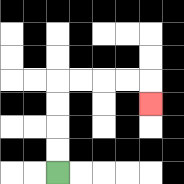{'start': '[2, 7]', 'end': '[6, 4]', 'path_directions': 'U,U,U,U,R,R,R,R,D', 'path_coordinates': '[[2, 7], [2, 6], [2, 5], [2, 4], [2, 3], [3, 3], [4, 3], [5, 3], [6, 3], [6, 4]]'}